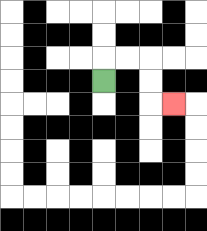{'start': '[4, 3]', 'end': '[7, 4]', 'path_directions': 'U,R,R,D,D,R', 'path_coordinates': '[[4, 3], [4, 2], [5, 2], [6, 2], [6, 3], [6, 4], [7, 4]]'}